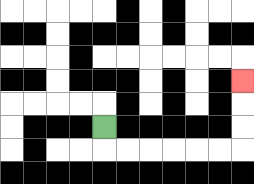{'start': '[4, 5]', 'end': '[10, 3]', 'path_directions': 'D,R,R,R,R,R,R,U,U,U', 'path_coordinates': '[[4, 5], [4, 6], [5, 6], [6, 6], [7, 6], [8, 6], [9, 6], [10, 6], [10, 5], [10, 4], [10, 3]]'}